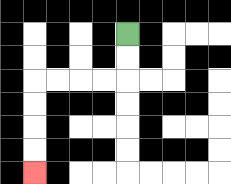{'start': '[5, 1]', 'end': '[1, 7]', 'path_directions': 'D,D,L,L,L,L,D,D,D,D', 'path_coordinates': '[[5, 1], [5, 2], [5, 3], [4, 3], [3, 3], [2, 3], [1, 3], [1, 4], [1, 5], [1, 6], [1, 7]]'}